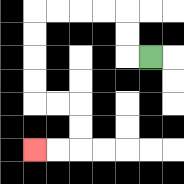{'start': '[6, 2]', 'end': '[1, 6]', 'path_directions': 'L,U,U,L,L,L,L,D,D,D,D,R,R,D,D,L,L', 'path_coordinates': '[[6, 2], [5, 2], [5, 1], [5, 0], [4, 0], [3, 0], [2, 0], [1, 0], [1, 1], [1, 2], [1, 3], [1, 4], [2, 4], [3, 4], [3, 5], [3, 6], [2, 6], [1, 6]]'}